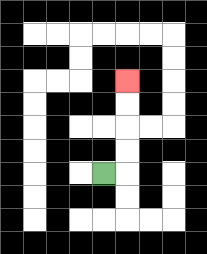{'start': '[4, 7]', 'end': '[5, 3]', 'path_directions': 'R,U,U,U,U', 'path_coordinates': '[[4, 7], [5, 7], [5, 6], [5, 5], [5, 4], [5, 3]]'}